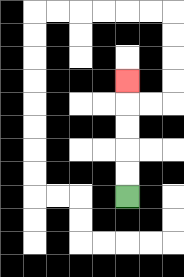{'start': '[5, 8]', 'end': '[5, 3]', 'path_directions': 'U,U,U,U,U', 'path_coordinates': '[[5, 8], [5, 7], [5, 6], [5, 5], [5, 4], [5, 3]]'}